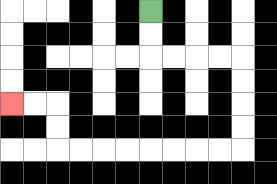{'start': '[6, 0]', 'end': '[0, 4]', 'path_directions': 'D,D,R,R,R,R,D,D,D,D,L,L,L,L,L,L,L,L,U,U,L,L', 'path_coordinates': '[[6, 0], [6, 1], [6, 2], [7, 2], [8, 2], [9, 2], [10, 2], [10, 3], [10, 4], [10, 5], [10, 6], [9, 6], [8, 6], [7, 6], [6, 6], [5, 6], [4, 6], [3, 6], [2, 6], [2, 5], [2, 4], [1, 4], [0, 4]]'}